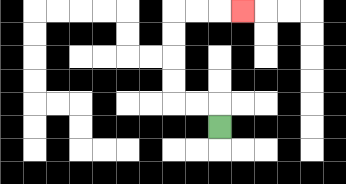{'start': '[9, 5]', 'end': '[10, 0]', 'path_directions': 'U,L,L,U,U,U,U,R,R,R', 'path_coordinates': '[[9, 5], [9, 4], [8, 4], [7, 4], [7, 3], [7, 2], [7, 1], [7, 0], [8, 0], [9, 0], [10, 0]]'}